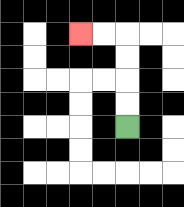{'start': '[5, 5]', 'end': '[3, 1]', 'path_directions': 'U,U,U,U,L,L', 'path_coordinates': '[[5, 5], [5, 4], [5, 3], [5, 2], [5, 1], [4, 1], [3, 1]]'}